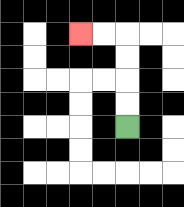{'start': '[5, 5]', 'end': '[3, 1]', 'path_directions': 'U,U,U,U,L,L', 'path_coordinates': '[[5, 5], [5, 4], [5, 3], [5, 2], [5, 1], [4, 1], [3, 1]]'}